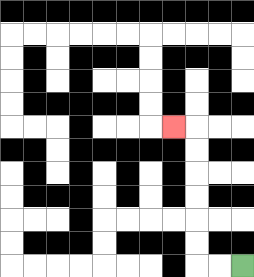{'start': '[10, 11]', 'end': '[7, 5]', 'path_directions': 'L,L,U,U,U,U,U,U,L', 'path_coordinates': '[[10, 11], [9, 11], [8, 11], [8, 10], [8, 9], [8, 8], [8, 7], [8, 6], [8, 5], [7, 5]]'}